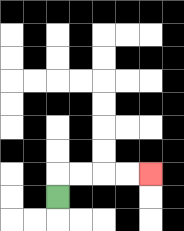{'start': '[2, 8]', 'end': '[6, 7]', 'path_directions': 'U,R,R,R,R', 'path_coordinates': '[[2, 8], [2, 7], [3, 7], [4, 7], [5, 7], [6, 7]]'}